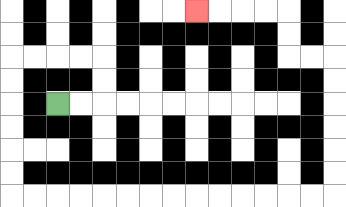{'start': '[2, 4]', 'end': '[8, 0]', 'path_directions': 'R,R,U,U,L,L,L,L,D,D,D,D,D,D,R,R,R,R,R,R,R,R,R,R,R,R,R,R,U,U,U,U,U,U,L,L,U,U,L,L,L,L', 'path_coordinates': '[[2, 4], [3, 4], [4, 4], [4, 3], [4, 2], [3, 2], [2, 2], [1, 2], [0, 2], [0, 3], [0, 4], [0, 5], [0, 6], [0, 7], [0, 8], [1, 8], [2, 8], [3, 8], [4, 8], [5, 8], [6, 8], [7, 8], [8, 8], [9, 8], [10, 8], [11, 8], [12, 8], [13, 8], [14, 8], [14, 7], [14, 6], [14, 5], [14, 4], [14, 3], [14, 2], [13, 2], [12, 2], [12, 1], [12, 0], [11, 0], [10, 0], [9, 0], [8, 0]]'}